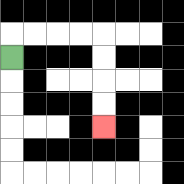{'start': '[0, 2]', 'end': '[4, 5]', 'path_directions': 'U,R,R,R,R,D,D,D,D', 'path_coordinates': '[[0, 2], [0, 1], [1, 1], [2, 1], [3, 1], [4, 1], [4, 2], [4, 3], [4, 4], [4, 5]]'}